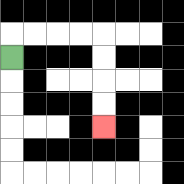{'start': '[0, 2]', 'end': '[4, 5]', 'path_directions': 'U,R,R,R,R,D,D,D,D', 'path_coordinates': '[[0, 2], [0, 1], [1, 1], [2, 1], [3, 1], [4, 1], [4, 2], [4, 3], [4, 4], [4, 5]]'}